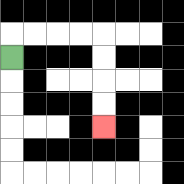{'start': '[0, 2]', 'end': '[4, 5]', 'path_directions': 'U,R,R,R,R,D,D,D,D', 'path_coordinates': '[[0, 2], [0, 1], [1, 1], [2, 1], [3, 1], [4, 1], [4, 2], [4, 3], [4, 4], [4, 5]]'}